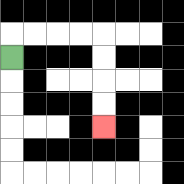{'start': '[0, 2]', 'end': '[4, 5]', 'path_directions': 'U,R,R,R,R,D,D,D,D', 'path_coordinates': '[[0, 2], [0, 1], [1, 1], [2, 1], [3, 1], [4, 1], [4, 2], [4, 3], [4, 4], [4, 5]]'}